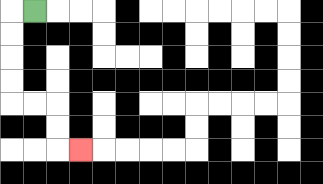{'start': '[1, 0]', 'end': '[3, 6]', 'path_directions': 'L,D,D,D,D,R,R,D,D,R', 'path_coordinates': '[[1, 0], [0, 0], [0, 1], [0, 2], [0, 3], [0, 4], [1, 4], [2, 4], [2, 5], [2, 6], [3, 6]]'}